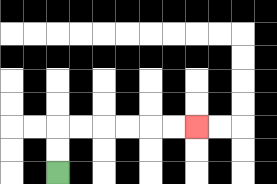{'start': '[2, 7]', 'end': '[8, 5]', 'path_directions': 'U,U,R,R,R,R,R,R', 'path_coordinates': '[[2, 7], [2, 6], [2, 5], [3, 5], [4, 5], [5, 5], [6, 5], [7, 5], [8, 5]]'}